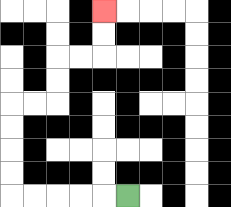{'start': '[5, 8]', 'end': '[4, 0]', 'path_directions': 'L,L,L,L,L,U,U,U,U,R,R,U,U,R,R,U,U', 'path_coordinates': '[[5, 8], [4, 8], [3, 8], [2, 8], [1, 8], [0, 8], [0, 7], [0, 6], [0, 5], [0, 4], [1, 4], [2, 4], [2, 3], [2, 2], [3, 2], [4, 2], [4, 1], [4, 0]]'}